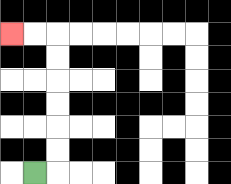{'start': '[1, 7]', 'end': '[0, 1]', 'path_directions': 'R,U,U,U,U,U,U,L,L', 'path_coordinates': '[[1, 7], [2, 7], [2, 6], [2, 5], [2, 4], [2, 3], [2, 2], [2, 1], [1, 1], [0, 1]]'}